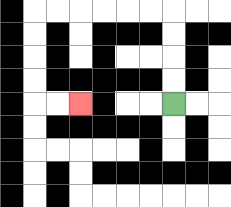{'start': '[7, 4]', 'end': '[3, 4]', 'path_directions': 'U,U,U,U,L,L,L,L,L,L,D,D,D,D,R,R', 'path_coordinates': '[[7, 4], [7, 3], [7, 2], [7, 1], [7, 0], [6, 0], [5, 0], [4, 0], [3, 0], [2, 0], [1, 0], [1, 1], [1, 2], [1, 3], [1, 4], [2, 4], [3, 4]]'}